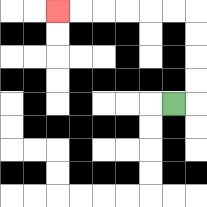{'start': '[7, 4]', 'end': '[2, 0]', 'path_directions': 'R,U,U,U,U,L,L,L,L,L,L', 'path_coordinates': '[[7, 4], [8, 4], [8, 3], [8, 2], [8, 1], [8, 0], [7, 0], [6, 0], [5, 0], [4, 0], [3, 0], [2, 0]]'}